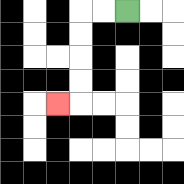{'start': '[5, 0]', 'end': '[2, 4]', 'path_directions': 'L,L,D,D,D,D,L', 'path_coordinates': '[[5, 0], [4, 0], [3, 0], [3, 1], [3, 2], [3, 3], [3, 4], [2, 4]]'}